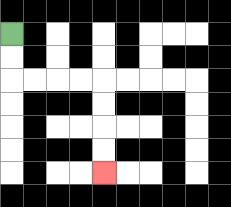{'start': '[0, 1]', 'end': '[4, 7]', 'path_directions': 'D,D,R,R,R,R,D,D,D,D', 'path_coordinates': '[[0, 1], [0, 2], [0, 3], [1, 3], [2, 3], [3, 3], [4, 3], [4, 4], [4, 5], [4, 6], [4, 7]]'}